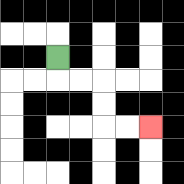{'start': '[2, 2]', 'end': '[6, 5]', 'path_directions': 'D,R,R,D,D,R,R', 'path_coordinates': '[[2, 2], [2, 3], [3, 3], [4, 3], [4, 4], [4, 5], [5, 5], [6, 5]]'}